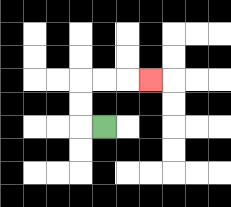{'start': '[4, 5]', 'end': '[6, 3]', 'path_directions': 'L,U,U,R,R,R', 'path_coordinates': '[[4, 5], [3, 5], [3, 4], [3, 3], [4, 3], [5, 3], [6, 3]]'}